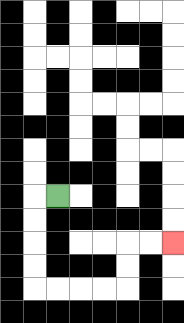{'start': '[2, 8]', 'end': '[7, 10]', 'path_directions': 'L,D,D,D,D,R,R,R,R,U,U,R,R', 'path_coordinates': '[[2, 8], [1, 8], [1, 9], [1, 10], [1, 11], [1, 12], [2, 12], [3, 12], [4, 12], [5, 12], [5, 11], [5, 10], [6, 10], [7, 10]]'}